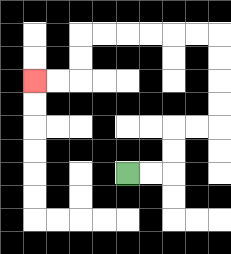{'start': '[5, 7]', 'end': '[1, 3]', 'path_directions': 'R,R,U,U,R,R,U,U,U,U,L,L,L,L,L,L,D,D,L,L', 'path_coordinates': '[[5, 7], [6, 7], [7, 7], [7, 6], [7, 5], [8, 5], [9, 5], [9, 4], [9, 3], [9, 2], [9, 1], [8, 1], [7, 1], [6, 1], [5, 1], [4, 1], [3, 1], [3, 2], [3, 3], [2, 3], [1, 3]]'}